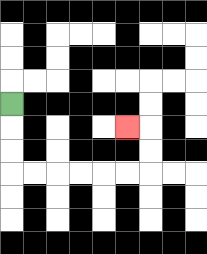{'start': '[0, 4]', 'end': '[5, 5]', 'path_directions': 'D,D,D,R,R,R,R,R,R,U,U,L', 'path_coordinates': '[[0, 4], [0, 5], [0, 6], [0, 7], [1, 7], [2, 7], [3, 7], [4, 7], [5, 7], [6, 7], [6, 6], [6, 5], [5, 5]]'}